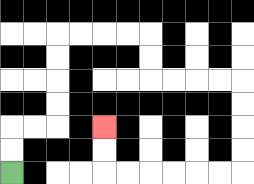{'start': '[0, 7]', 'end': '[4, 5]', 'path_directions': 'U,U,R,R,U,U,U,U,R,R,R,R,D,D,R,R,R,R,D,D,D,D,L,L,L,L,L,L,U,U', 'path_coordinates': '[[0, 7], [0, 6], [0, 5], [1, 5], [2, 5], [2, 4], [2, 3], [2, 2], [2, 1], [3, 1], [4, 1], [5, 1], [6, 1], [6, 2], [6, 3], [7, 3], [8, 3], [9, 3], [10, 3], [10, 4], [10, 5], [10, 6], [10, 7], [9, 7], [8, 7], [7, 7], [6, 7], [5, 7], [4, 7], [4, 6], [4, 5]]'}